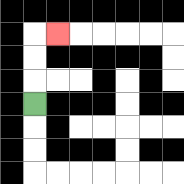{'start': '[1, 4]', 'end': '[2, 1]', 'path_directions': 'U,U,U,R', 'path_coordinates': '[[1, 4], [1, 3], [1, 2], [1, 1], [2, 1]]'}